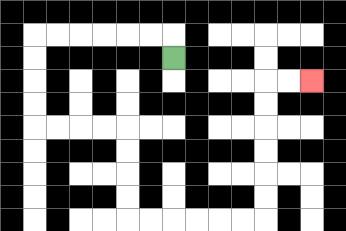{'start': '[7, 2]', 'end': '[13, 3]', 'path_directions': 'U,L,L,L,L,L,L,D,D,D,D,R,R,R,R,D,D,D,D,R,R,R,R,R,R,U,U,U,U,U,U,R,R', 'path_coordinates': '[[7, 2], [7, 1], [6, 1], [5, 1], [4, 1], [3, 1], [2, 1], [1, 1], [1, 2], [1, 3], [1, 4], [1, 5], [2, 5], [3, 5], [4, 5], [5, 5], [5, 6], [5, 7], [5, 8], [5, 9], [6, 9], [7, 9], [8, 9], [9, 9], [10, 9], [11, 9], [11, 8], [11, 7], [11, 6], [11, 5], [11, 4], [11, 3], [12, 3], [13, 3]]'}